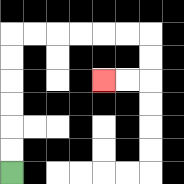{'start': '[0, 7]', 'end': '[4, 3]', 'path_directions': 'U,U,U,U,U,U,R,R,R,R,R,R,D,D,L,L', 'path_coordinates': '[[0, 7], [0, 6], [0, 5], [0, 4], [0, 3], [0, 2], [0, 1], [1, 1], [2, 1], [3, 1], [4, 1], [5, 1], [6, 1], [6, 2], [6, 3], [5, 3], [4, 3]]'}